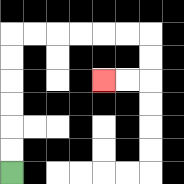{'start': '[0, 7]', 'end': '[4, 3]', 'path_directions': 'U,U,U,U,U,U,R,R,R,R,R,R,D,D,L,L', 'path_coordinates': '[[0, 7], [0, 6], [0, 5], [0, 4], [0, 3], [0, 2], [0, 1], [1, 1], [2, 1], [3, 1], [4, 1], [5, 1], [6, 1], [6, 2], [6, 3], [5, 3], [4, 3]]'}